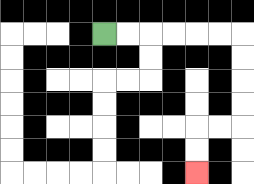{'start': '[4, 1]', 'end': '[8, 7]', 'path_directions': 'R,R,R,R,R,R,D,D,D,D,L,L,D,D', 'path_coordinates': '[[4, 1], [5, 1], [6, 1], [7, 1], [8, 1], [9, 1], [10, 1], [10, 2], [10, 3], [10, 4], [10, 5], [9, 5], [8, 5], [8, 6], [8, 7]]'}